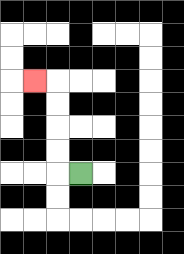{'start': '[3, 7]', 'end': '[1, 3]', 'path_directions': 'L,U,U,U,U,L', 'path_coordinates': '[[3, 7], [2, 7], [2, 6], [2, 5], [2, 4], [2, 3], [1, 3]]'}